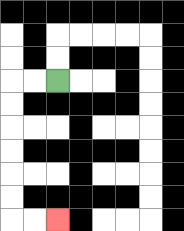{'start': '[2, 3]', 'end': '[2, 9]', 'path_directions': 'L,L,D,D,D,D,D,D,R,R', 'path_coordinates': '[[2, 3], [1, 3], [0, 3], [0, 4], [0, 5], [0, 6], [0, 7], [0, 8], [0, 9], [1, 9], [2, 9]]'}